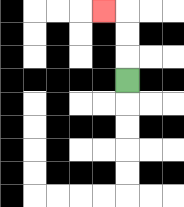{'start': '[5, 3]', 'end': '[4, 0]', 'path_directions': 'U,U,U,L', 'path_coordinates': '[[5, 3], [5, 2], [5, 1], [5, 0], [4, 0]]'}